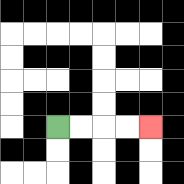{'start': '[2, 5]', 'end': '[6, 5]', 'path_directions': 'R,R,R,R', 'path_coordinates': '[[2, 5], [3, 5], [4, 5], [5, 5], [6, 5]]'}